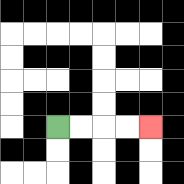{'start': '[2, 5]', 'end': '[6, 5]', 'path_directions': 'R,R,R,R', 'path_coordinates': '[[2, 5], [3, 5], [4, 5], [5, 5], [6, 5]]'}